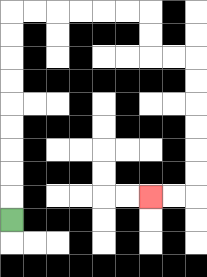{'start': '[0, 9]', 'end': '[6, 8]', 'path_directions': 'U,U,U,U,U,U,U,U,U,R,R,R,R,R,R,D,D,R,R,D,D,D,D,D,D,L,L', 'path_coordinates': '[[0, 9], [0, 8], [0, 7], [0, 6], [0, 5], [0, 4], [0, 3], [0, 2], [0, 1], [0, 0], [1, 0], [2, 0], [3, 0], [4, 0], [5, 0], [6, 0], [6, 1], [6, 2], [7, 2], [8, 2], [8, 3], [8, 4], [8, 5], [8, 6], [8, 7], [8, 8], [7, 8], [6, 8]]'}